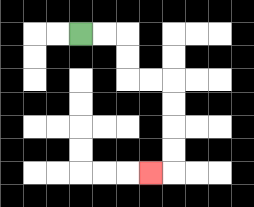{'start': '[3, 1]', 'end': '[6, 7]', 'path_directions': 'R,R,D,D,R,R,D,D,D,D,L', 'path_coordinates': '[[3, 1], [4, 1], [5, 1], [5, 2], [5, 3], [6, 3], [7, 3], [7, 4], [7, 5], [7, 6], [7, 7], [6, 7]]'}